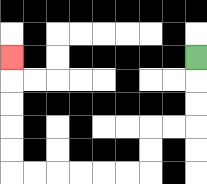{'start': '[8, 2]', 'end': '[0, 2]', 'path_directions': 'D,D,D,L,L,D,D,L,L,L,L,L,L,U,U,U,U,U', 'path_coordinates': '[[8, 2], [8, 3], [8, 4], [8, 5], [7, 5], [6, 5], [6, 6], [6, 7], [5, 7], [4, 7], [3, 7], [2, 7], [1, 7], [0, 7], [0, 6], [0, 5], [0, 4], [0, 3], [0, 2]]'}